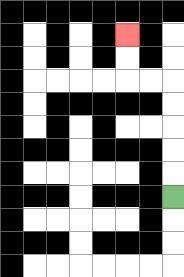{'start': '[7, 8]', 'end': '[5, 1]', 'path_directions': 'U,U,U,U,U,L,L,U,U', 'path_coordinates': '[[7, 8], [7, 7], [7, 6], [7, 5], [7, 4], [7, 3], [6, 3], [5, 3], [5, 2], [5, 1]]'}